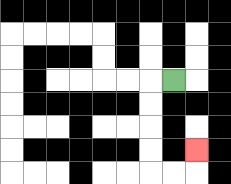{'start': '[7, 3]', 'end': '[8, 6]', 'path_directions': 'L,D,D,D,D,R,R,U', 'path_coordinates': '[[7, 3], [6, 3], [6, 4], [6, 5], [6, 6], [6, 7], [7, 7], [8, 7], [8, 6]]'}